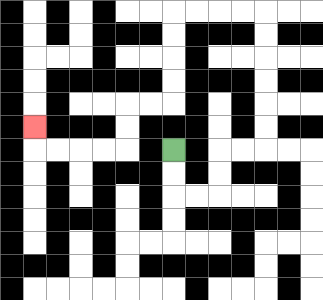{'start': '[7, 6]', 'end': '[1, 5]', 'path_directions': 'D,D,R,R,U,U,R,R,U,U,U,U,U,U,L,L,L,L,D,D,D,D,L,L,D,D,L,L,L,L,U', 'path_coordinates': '[[7, 6], [7, 7], [7, 8], [8, 8], [9, 8], [9, 7], [9, 6], [10, 6], [11, 6], [11, 5], [11, 4], [11, 3], [11, 2], [11, 1], [11, 0], [10, 0], [9, 0], [8, 0], [7, 0], [7, 1], [7, 2], [7, 3], [7, 4], [6, 4], [5, 4], [5, 5], [5, 6], [4, 6], [3, 6], [2, 6], [1, 6], [1, 5]]'}